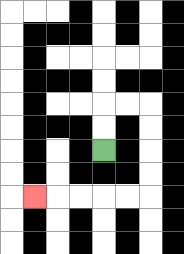{'start': '[4, 6]', 'end': '[1, 8]', 'path_directions': 'U,U,R,R,D,D,D,D,L,L,L,L,L', 'path_coordinates': '[[4, 6], [4, 5], [4, 4], [5, 4], [6, 4], [6, 5], [6, 6], [6, 7], [6, 8], [5, 8], [4, 8], [3, 8], [2, 8], [1, 8]]'}